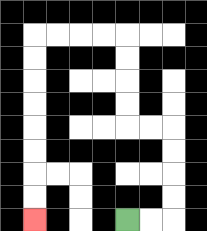{'start': '[5, 9]', 'end': '[1, 9]', 'path_directions': 'R,R,U,U,U,U,L,L,U,U,U,U,L,L,L,L,D,D,D,D,D,D,D,D', 'path_coordinates': '[[5, 9], [6, 9], [7, 9], [7, 8], [7, 7], [7, 6], [7, 5], [6, 5], [5, 5], [5, 4], [5, 3], [5, 2], [5, 1], [4, 1], [3, 1], [2, 1], [1, 1], [1, 2], [1, 3], [1, 4], [1, 5], [1, 6], [1, 7], [1, 8], [1, 9]]'}